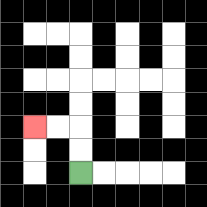{'start': '[3, 7]', 'end': '[1, 5]', 'path_directions': 'U,U,L,L', 'path_coordinates': '[[3, 7], [3, 6], [3, 5], [2, 5], [1, 5]]'}